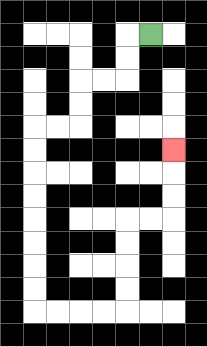{'start': '[6, 1]', 'end': '[7, 6]', 'path_directions': 'L,D,D,L,L,D,D,L,L,D,D,D,D,D,D,D,D,R,R,R,R,U,U,U,U,R,R,U,U,U', 'path_coordinates': '[[6, 1], [5, 1], [5, 2], [5, 3], [4, 3], [3, 3], [3, 4], [3, 5], [2, 5], [1, 5], [1, 6], [1, 7], [1, 8], [1, 9], [1, 10], [1, 11], [1, 12], [1, 13], [2, 13], [3, 13], [4, 13], [5, 13], [5, 12], [5, 11], [5, 10], [5, 9], [6, 9], [7, 9], [7, 8], [7, 7], [7, 6]]'}